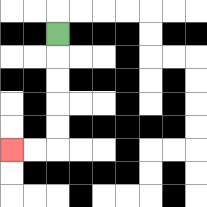{'start': '[2, 1]', 'end': '[0, 6]', 'path_directions': 'D,D,D,D,D,L,L', 'path_coordinates': '[[2, 1], [2, 2], [2, 3], [2, 4], [2, 5], [2, 6], [1, 6], [0, 6]]'}